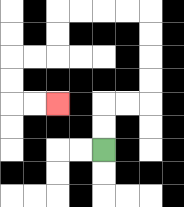{'start': '[4, 6]', 'end': '[2, 4]', 'path_directions': 'U,U,R,R,U,U,U,U,L,L,L,L,D,D,L,L,D,D,R,R', 'path_coordinates': '[[4, 6], [4, 5], [4, 4], [5, 4], [6, 4], [6, 3], [6, 2], [6, 1], [6, 0], [5, 0], [4, 0], [3, 0], [2, 0], [2, 1], [2, 2], [1, 2], [0, 2], [0, 3], [0, 4], [1, 4], [2, 4]]'}